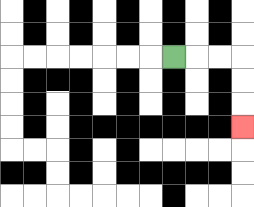{'start': '[7, 2]', 'end': '[10, 5]', 'path_directions': 'R,R,R,D,D,D', 'path_coordinates': '[[7, 2], [8, 2], [9, 2], [10, 2], [10, 3], [10, 4], [10, 5]]'}